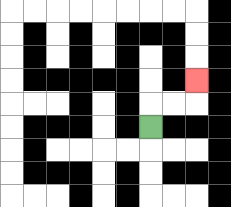{'start': '[6, 5]', 'end': '[8, 3]', 'path_directions': 'U,R,R,U', 'path_coordinates': '[[6, 5], [6, 4], [7, 4], [8, 4], [8, 3]]'}